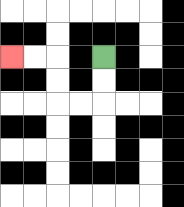{'start': '[4, 2]', 'end': '[0, 2]', 'path_directions': 'D,D,L,L,U,U,L,L', 'path_coordinates': '[[4, 2], [4, 3], [4, 4], [3, 4], [2, 4], [2, 3], [2, 2], [1, 2], [0, 2]]'}